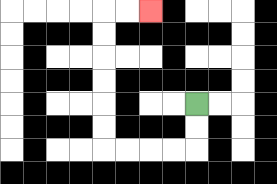{'start': '[8, 4]', 'end': '[6, 0]', 'path_directions': 'D,D,L,L,L,L,U,U,U,U,U,U,R,R', 'path_coordinates': '[[8, 4], [8, 5], [8, 6], [7, 6], [6, 6], [5, 6], [4, 6], [4, 5], [4, 4], [4, 3], [4, 2], [4, 1], [4, 0], [5, 0], [6, 0]]'}